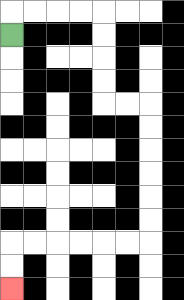{'start': '[0, 1]', 'end': '[0, 12]', 'path_directions': 'U,R,R,R,R,D,D,D,D,R,R,D,D,D,D,D,D,L,L,L,L,L,L,D,D', 'path_coordinates': '[[0, 1], [0, 0], [1, 0], [2, 0], [3, 0], [4, 0], [4, 1], [4, 2], [4, 3], [4, 4], [5, 4], [6, 4], [6, 5], [6, 6], [6, 7], [6, 8], [6, 9], [6, 10], [5, 10], [4, 10], [3, 10], [2, 10], [1, 10], [0, 10], [0, 11], [0, 12]]'}